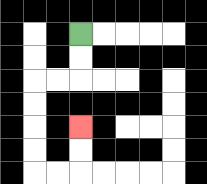{'start': '[3, 1]', 'end': '[3, 5]', 'path_directions': 'D,D,L,L,D,D,D,D,R,R,U,U', 'path_coordinates': '[[3, 1], [3, 2], [3, 3], [2, 3], [1, 3], [1, 4], [1, 5], [1, 6], [1, 7], [2, 7], [3, 7], [3, 6], [3, 5]]'}